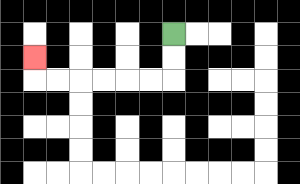{'start': '[7, 1]', 'end': '[1, 2]', 'path_directions': 'D,D,L,L,L,L,L,L,U', 'path_coordinates': '[[7, 1], [7, 2], [7, 3], [6, 3], [5, 3], [4, 3], [3, 3], [2, 3], [1, 3], [1, 2]]'}